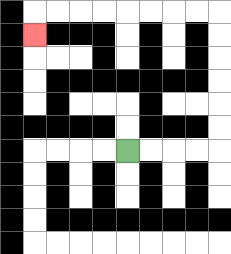{'start': '[5, 6]', 'end': '[1, 1]', 'path_directions': 'R,R,R,R,U,U,U,U,U,U,L,L,L,L,L,L,L,L,D', 'path_coordinates': '[[5, 6], [6, 6], [7, 6], [8, 6], [9, 6], [9, 5], [9, 4], [9, 3], [9, 2], [9, 1], [9, 0], [8, 0], [7, 0], [6, 0], [5, 0], [4, 0], [3, 0], [2, 0], [1, 0], [1, 1]]'}